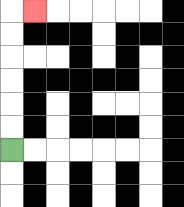{'start': '[0, 6]', 'end': '[1, 0]', 'path_directions': 'U,U,U,U,U,U,R', 'path_coordinates': '[[0, 6], [0, 5], [0, 4], [0, 3], [0, 2], [0, 1], [0, 0], [1, 0]]'}